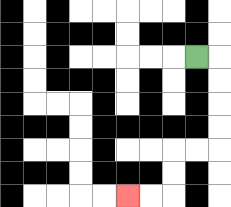{'start': '[8, 2]', 'end': '[5, 8]', 'path_directions': 'R,D,D,D,D,L,L,D,D,L,L', 'path_coordinates': '[[8, 2], [9, 2], [9, 3], [9, 4], [9, 5], [9, 6], [8, 6], [7, 6], [7, 7], [7, 8], [6, 8], [5, 8]]'}